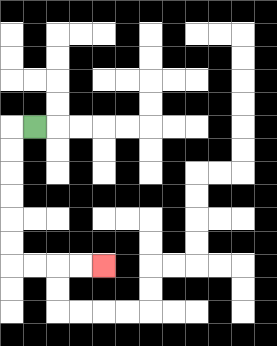{'start': '[1, 5]', 'end': '[4, 11]', 'path_directions': 'L,D,D,D,D,D,D,R,R,R,R', 'path_coordinates': '[[1, 5], [0, 5], [0, 6], [0, 7], [0, 8], [0, 9], [0, 10], [0, 11], [1, 11], [2, 11], [3, 11], [4, 11]]'}